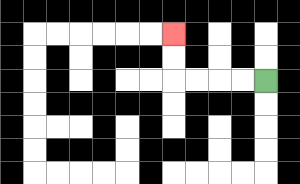{'start': '[11, 3]', 'end': '[7, 1]', 'path_directions': 'L,L,L,L,U,U', 'path_coordinates': '[[11, 3], [10, 3], [9, 3], [8, 3], [7, 3], [7, 2], [7, 1]]'}